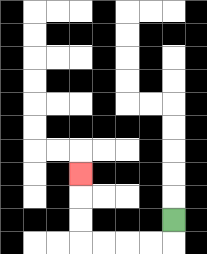{'start': '[7, 9]', 'end': '[3, 7]', 'path_directions': 'D,L,L,L,L,U,U,U', 'path_coordinates': '[[7, 9], [7, 10], [6, 10], [5, 10], [4, 10], [3, 10], [3, 9], [3, 8], [3, 7]]'}